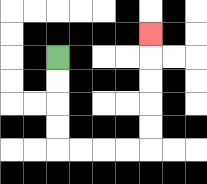{'start': '[2, 2]', 'end': '[6, 1]', 'path_directions': 'D,D,D,D,R,R,R,R,U,U,U,U,U', 'path_coordinates': '[[2, 2], [2, 3], [2, 4], [2, 5], [2, 6], [3, 6], [4, 6], [5, 6], [6, 6], [6, 5], [6, 4], [6, 3], [6, 2], [6, 1]]'}